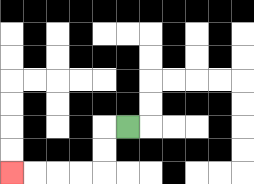{'start': '[5, 5]', 'end': '[0, 7]', 'path_directions': 'L,D,D,L,L,L,L', 'path_coordinates': '[[5, 5], [4, 5], [4, 6], [4, 7], [3, 7], [2, 7], [1, 7], [0, 7]]'}